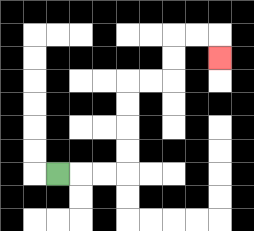{'start': '[2, 7]', 'end': '[9, 2]', 'path_directions': 'R,R,R,U,U,U,U,R,R,U,U,R,R,D', 'path_coordinates': '[[2, 7], [3, 7], [4, 7], [5, 7], [5, 6], [5, 5], [5, 4], [5, 3], [6, 3], [7, 3], [7, 2], [7, 1], [8, 1], [9, 1], [9, 2]]'}